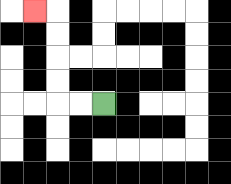{'start': '[4, 4]', 'end': '[1, 0]', 'path_directions': 'L,L,U,U,U,U,L', 'path_coordinates': '[[4, 4], [3, 4], [2, 4], [2, 3], [2, 2], [2, 1], [2, 0], [1, 0]]'}